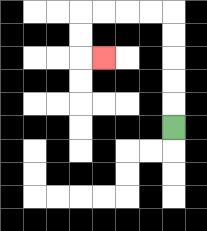{'start': '[7, 5]', 'end': '[4, 2]', 'path_directions': 'U,U,U,U,U,L,L,L,L,D,D,R', 'path_coordinates': '[[7, 5], [7, 4], [7, 3], [7, 2], [7, 1], [7, 0], [6, 0], [5, 0], [4, 0], [3, 0], [3, 1], [3, 2], [4, 2]]'}